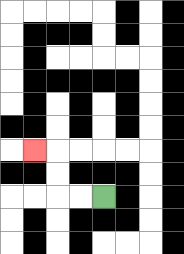{'start': '[4, 8]', 'end': '[1, 6]', 'path_directions': 'L,L,U,U,L', 'path_coordinates': '[[4, 8], [3, 8], [2, 8], [2, 7], [2, 6], [1, 6]]'}